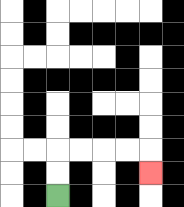{'start': '[2, 8]', 'end': '[6, 7]', 'path_directions': 'U,U,R,R,R,R,D', 'path_coordinates': '[[2, 8], [2, 7], [2, 6], [3, 6], [4, 6], [5, 6], [6, 6], [6, 7]]'}